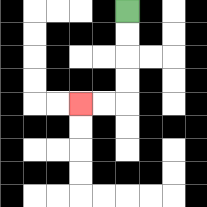{'start': '[5, 0]', 'end': '[3, 4]', 'path_directions': 'D,D,D,D,L,L', 'path_coordinates': '[[5, 0], [5, 1], [5, 2], [5, 3], [5, 4], [4, 4], [3, 4]]'}